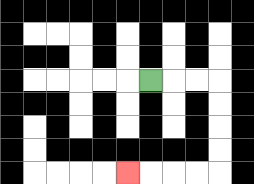{'start': '[6, 3]', 'end': '[5, 7]', 'path_directions': 'R,R,R,D,D,D,D,L,L,L,L', 'path_coordinates': '[[6, 3], [7, 3], [8, 3], [9, 3], [9, 4], [9, 5], [9, 6], [9, 7], [8, 7], [7, 7], [6, 7], [5, 7]]'}